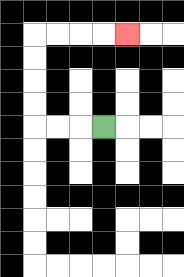{'start': '[4, 5]', 'end': '[5, 1]', 'path_directions': 'L,L,L,U,U,U,U,R,R,R,R', 'path_coordinates': '[[4, 5], [3, 5], [2, 5], [1, 5], [1, 4], [1, 3], [1, 2], [1, 1], [2, 1], [3, 1], [4, 1], [5, 1]]'}